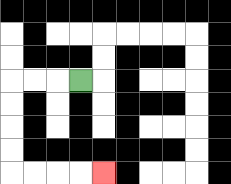{'start': '[3, 3]', 'end': '[4, 7]', 'path_directions': 'L,L,L,D,D,D,D,R,R,R,R', 'path_coordinates': '[[3, 3], [2, 3], [1, 3], [0, 3], [0, 4], [0, 5], [0, 6], [0, 7], [1, 7], [2, 7], [3, 7], [4, 7]]'}